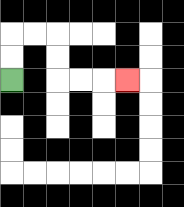{'start': '[0, 3]', 'end': '[5, 3]', 'path_directions': 'U,U,R,R,D,D,R,R,R', 'path_coordinates': '[[0, 3], [0, 2], [0, 1], [1, 1], [2, 1], [2, 2], [2, 3], [3, 3], [4, 3], [5, 3]]'}